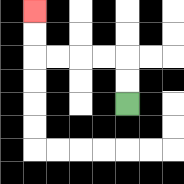{'start': '[5, 4]', 'end': '[1, 0]', 'path_directions': 'U,U,L,L,L,L,U,U', 'path_coordinates': '[[5, 4], [5, 3], [5, 2], [4, 2], [3, 2], [2, 2], [1, 2], [1, 1], [1, 0]]'}